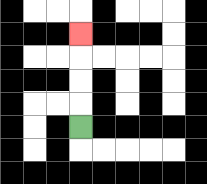{'start': '[3, 5]', 'end': '[3, 1]', 'path_directions': 'U,U,U,U', 'path_coordinates': '[[3, 5], [3, 4], [3, 3], [3, 2], [3, 1]]'}